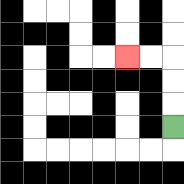{'start': '[7, 5]', 'end': '[5, 2]', 'path_directions': 'U,U,U,L,L', 'path_coordinates': '[[7, 5], [7, 4], [7, 3], [7, 2], [6, 2], [5, 2]]'}